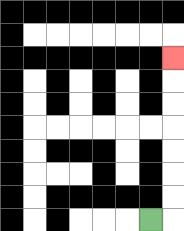{'start': '[6, 9]', 'end': '[7, 2]', 'path_directions': 'R,U,U,U,U,U,U,U', 'path_coordinates': '[[6, 9], [7, 9], [7, 8], [7, 7], [7, 6], [7, 5], [7, 4], [7, 3], [7, 2]]'}